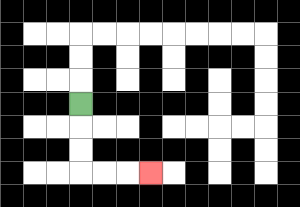{'start': '[3, 4]', 'end': '[6, 7]', 'path_directions': 'D,D,D,R,R,R', 'path_coordinates': '[[3, 4], [3, 5], [3, 6], [3, 7], [4, 7], [5, 7], [6, 7]]'}